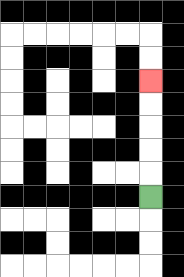{'start': '[6, 8]', 'end': '[6, 3]', 'path_directions': 'U,U,U,U,U', 'path_coordinates': '[[6, 8], [6, 7], [6, 6], [6, 5], [6, 4], [6, 3]]'}